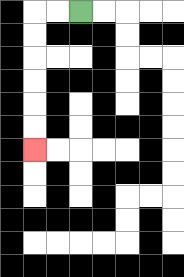{'start': '[3, 0]', 'end': '[1, 6]', 'path_directions': 'L,L,D,D,D,D,D,D', 'path_coordinates': '[[3, 0], [2, 0], [1, 0], [1, 1], [1, 2], [1, 3], [1, 4], [1, 5], [1, 6]]'}